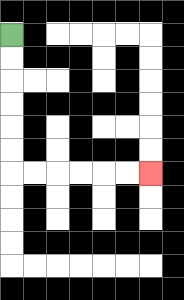{'start': '[0, 1]', 'end': '[6, 7]', 'path_directions': 'D,D,D,D,D,D,R,R,R,R,R,R', 'path_coordinates': '[[0, 1], [0, 2], [0, 3], [0, 4], [0, 5], [0, 6], [0, 7], [1, 7], [2, 7], [3, 7], [4, 7], [5, 7], [6, 7]]'}